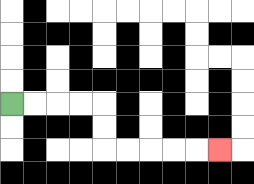{'start': '[0, 4]', 'end': '[9, 6]', 'path_directions': 'R,R,R,R,D,D,R,R,R,R,R', 'path_coordinates': '[[0, 4], [1, 4], [2, 4], [3, 4], [4, 4], [4, 5], [4, 6], [5, 6], [6, 6], [7, 6], [8, 6], [9, 6]]'}